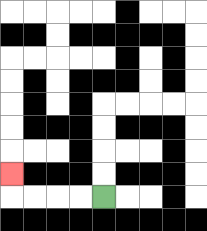{'start': '[4, 8]', 'end': '[0, 7]', 'path_directions': 'L,L,L,L,U', 'path_coordinates': '[[4, 8], [3, 8], [2, 8], [1, 8], [0, 8], [0, 7]]'}